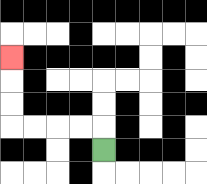{'start': '[4, 6]', 'end': '[0, 2]', 'path_directions': 'U,L,L,L,L,U,U,U', 'path_coordinates': '[[4, 6], [4, 5], [3, 5], [2, 5], [1, 5], [0, 5], [0, 4], [0, 3], [0, 2]]'}